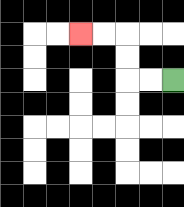{'start': '[7, 3]', 'end': '[3, 1]', 'path_directions': 'L,L,U,U,L,L', 'path_coordinates': '[[7, 3], [6, 3], [5, 3], [5, 2], [5, 1], [4, 1], [3, 1]]'}